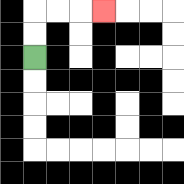{'start': '[1, 2]', 'end': '[4, 0]', 'path_directions': 'U,U,R,R,R', 'path_coordinates': '[[1, 2], [1, 1], [1, 0], [2, 0], [3, 0], [4, 0]]'}